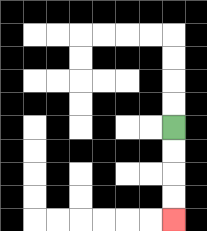{'start': '[7, 5]', 'end': '[7, 9]', 'path_directions': 'D,D,D,D', 'path_coordinates': '[[7, 5], [7, 6], [7, 7], [7, 8], [7, 9]]'}